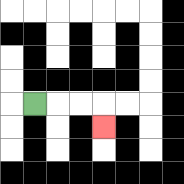{'start': '[1, 4]', 'end': '[4, 5]', 'path_directions': 'R,R,R,D', 'path_coordinates': '[[1, 4], [2, 4], [3, 4], [4, 4], [4, 5]]'}